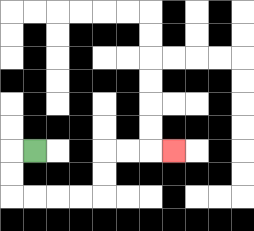{'start': '[1, 6]', 'end': '[7, 6]', 'path_directions': 'L,D,D,R,R,R,R,U,U,R,R,R', 'path_coordinates': '[[1, 6], [0, 6], [0, 7], [0, 8], [1, 8], [2, 8], [3, 8], [4, 8], [4, 7], [4, 6], [5, 6], [6, 6], [7, 6]]'}